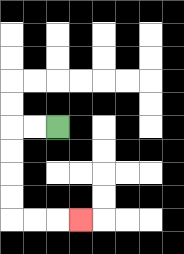{'start': '[2, 5]', 'end': '[3, 9]', 'path_directions': 'L,L,D,D,D,D,R,R,R', 'path_coordinates': '[[2, 5], [1, 5], [0, 5], [0, 6], [0, 7], [0, 8], [0, 9], [1, 9], [2, 9], [3, 9]]'}